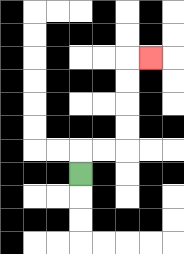{'start': '[3, 7]', 'end': '[6, 2]', 'path_directions': 'U,R,R,U,U,U,U,R', 'path_coordinates': '[[3, 7], [3, 6], [4, 6], [5, 6], [5, 5], [5, 4], [5, 3], [5, 2], [6, 2]]'}